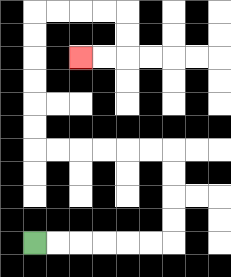{'start': '[1, 10]', 'end': '[3, 2]', 'path_directions': 'R,R,R,R,R,R,U,U,U,U,L,L,L,L,L,L,U,U,U,U,U,U,R,R,R,R,D,D,L,L', 'path_coordinates': '[[1, 10], [2, 10], [3, 10], [4, 10], [5, 10], [6, 10], [7, 10], [7, 9], [7, 8], [7, 7], [7, 6], [6, 6], [5, 6], [4, 6], [3, 6], [2, 6], [1, 6], [1, 5], [1, 4], [1, 3], [1, 2], [1, 1], [1, 0], [2, 0], [3, 0], [4, 0], [5, 0], [5, 1], [5, 2], [4, 2], [3, 2]]'}